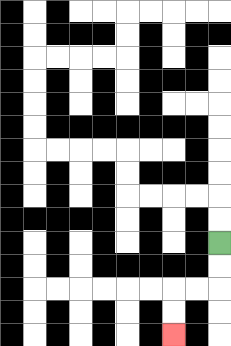{'start': '[9, 10]', 'end': '[7, 14]', 'path_directions': 'D,D,L,L,D,D', 'path_coordinates': '[[9, 10], [9, 11], [9, 12], [8, 12], [7, 12], [7, 13], [7, 14]]'}